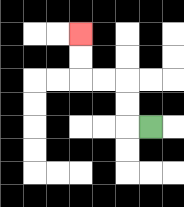{'start': '[6, 5]', 'end': '[3, 1]', 'path_directions': 'L,U,U,L,L,U,U', 'path_coordinates': '[[6, 5], [5, 5], [5, 4], [5, 3], [4, 3], [3, 3], [3, 2], [3, 1]]'}